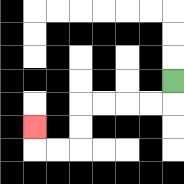{'start': '[7, 3]', 'end': '[1, 5]', 'path_directions': 'D,L,L,L,L,D,D,L,L,U', 'path_coordinates': '[[7, 3], [7, 4], [6, 4], [5, 4], [4, 4], [3, 4], [3, 5], [3, 6], [2, 6], [1, 6], [1, 5]]'}